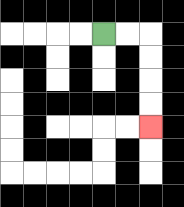{'start': '[4, 1]', 'end': '[6, 5]', 'path_directions': 'R,R,D,D,D,D', 'path_coordinates': '[[4, 1], [5, 1], [6, 1], [6, 2], [6, 3], [6, 4], [6, 5]]'}